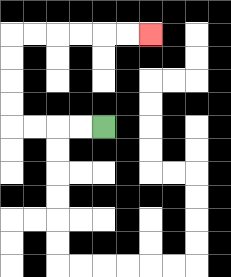{'start': '[4, 5]', 'end': '[6, 1]', 'path_directions': 'L,L,L,L,U,U,U,U,R,R,R,R,R,R', 'path_coordinates': '[[4, 5], [3, 5], [2, 5], [1, 5], [0, 5], [0, 4], [0, 3], [0, 2], [0, 1], [1, 1], [2, 1], [3, 1], [4, 1], [5, 1], [6, 1]]'}